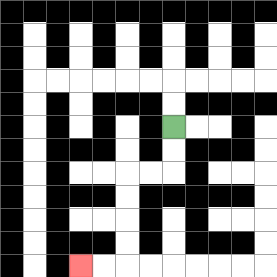{'start': '[7, 5]', 'end': '[3, 11]', 'path_directions': 'D,D,L,L,D,D,D,D,L,L', 'path_coordinates': '[[7, 5], [7, 6], [7, 7], [6, 7], [5, 7], [5, 8], [5, 9], [5, 10], [5, 11], [4, 11], [3, 11]]'}